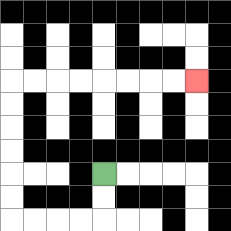{'start': '[4, 7]', 'end': '[8, 3]', 'path_directions': 'D,D,L,L,L,L,U,U,U,U,U,U,R,R,R,R,R,R,R,R', 'path_coordinates': '[[4, 7], [4, 8], [4, 9], [3, 9], [2, 9], [1, 9], [0, 9], [0, 8], [0, 7], [0, 6], [0, 5], [0, 4], [0, 3], [1, 3], [2, 3], [3, 3], [4, 3], [5, 3], [6, 3], [7, 3], [8, 3]]'}